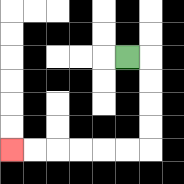{'start': '[5, 2]', 'end': '[0, 6]', 'path_directions': 'R,D,D,D,D,L,L,L,L,L,L', 'path_coordinates': '[[5, 2], [6, 2], [6, 3], [6, 4], [6, 5], [6, 6], [5, 6], [4, 6], [3, 6], [2, 6], [1, 6], [0, 6]]'}